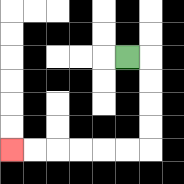{'start': '[5, 2]', 'end': '[0, 6]', 'path_directions': 'R,D,D,D,D,L,L,L,L,L,L', 'path_coordinates': '[[5, 2], [6, 2], [6, 3], [6, 4], [6, 5], [6, 6], [5, 6], [4, 6], [3, 6], [2, 6], [1, 6], [0, 6]]'}